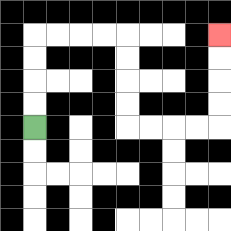{'start': '[1, 5]', 'end': '[9, 1]', 'path_directions': 'U,U,U,U,R,R,R,R,D,D,D,D,R,R,R,R,U,U,U,U', 'path_coordinates': '[[1, 5], [1, 4], [1, 3], [1, 2], [1, 1], [2, 1], [3, 1], [4, 1], [5, 1], [5, 2], [5, 3], [5, 4], [5, 5], [6, 5], [7, 5], [8, 5], [9, 5], [9, 4], [9, 3], [9, 2], [9, 1]]'}